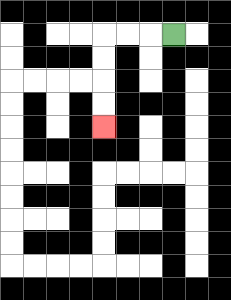{'start': '[7, 1]', 'end': '[4, 5]', 'path_directions': 'L,L,L,D,D,D,D', 'path_coordinates': '[[7, 1], [6, 1], [5, 1], [4, 1], [4, 2], [4, 3], [4, 4], [4, 5]]'}